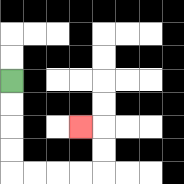{'start': '[0, 3]', 'end': '[3, 5]', 'path_directions': 'D,D,D,D,R,R,R,R,U,U,L', 'path_coordinates': '[[0, 3], [0, 4], [0, 5], [0, 6], [0, 7], [1, 7], [2, 7], [3, 7], [4, 7], [4, 6], [4, 5], [3, 5]]'}